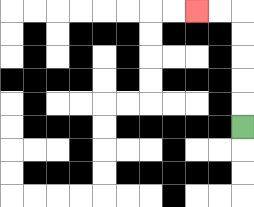{'start': '[10, 5]', 'end': '[8, 0]', 'path_directions': 'U,U,U,U,U,L,L', 'path_coordinates': '[[10, 5], [10, 4], [10, 3], [10, 2], [10, 1], [10, 0], [9, 0], [8, 0]]'}